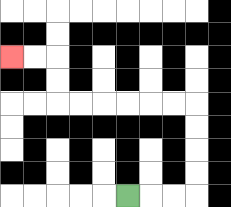{'start': '[5, 8]', 'end': '[0, 2]', 'path_directions': 'R,R,R,U,U,U,U,L,L,L,L,L,L,U,U,L,L', 'path_coordinates': '[[5, 8], [6, 8], [7, 8], [8, 8], [8, 7], [8, 6], [8, 5], [8, 4], [7, 4], [6, 4], [5, 4], [4, 4], [3, 4], [2, 4], [2, 3], [2, 2], [1, 2], [0, 2]]'}